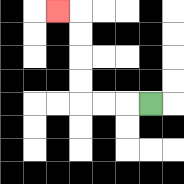{'start': '[6, 4]', 'end': '[2, 0]', 'path_directions': 'L,L,L,U,U,U,U,L', 'path_coordinates': '[[6, 4], [5, 4], [4, 4], [3, 4], [3, 3], [3, 2], [3, 1], [3, 0], [2, 0]]'}